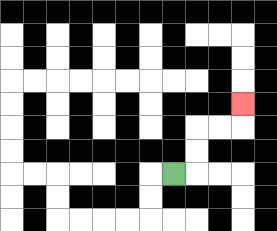{'start': '[7, 7]', 'end': '[10, 4]', 'path_directions': 'R,U,U,R,R,U', 'path_coordinates': '[[7, 7], [8, 7], [8, 6], [8, 5], [9, 5], [10, 5], [10, 4]]'}